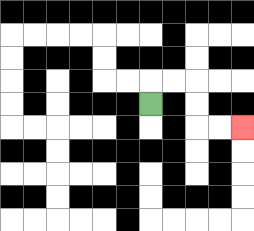{'start': '[6, 4]', 'end': '[10, 5]', 'path_directions': 'U,R,R,D,D,R,R', 'path_coordinates': '[[6, 4], [6, 3], [7, 3], [8, 3], [8, 4], [8, 5], [9, 5], [10, 5]]'}